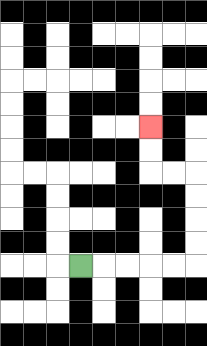{'start': '[3, 11]', 'end': '[6, 5]', 'path_directions': 'R,R,R,R,R,U,U,U,U,L,L,U,U', 'path_coordinates': '[[3, 11], [4, 11], [5, 11], [6, 11], [7, 11], [8, 11], [8, 10], [8, 9], [8, 8], [8, 7], [7, 7], [6, 7], [6, 6], [6, 5]]'}